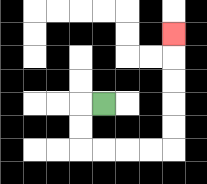{'start': '[4, 4]', 'end': '[7, 1]', 'path_directions': 'L,D,D,R,R,R,R,U,U,U,U,U', 'path_coordinates': '[[4, 4], [3, 4], [3, 5], [3, 6], [4, 6], [5, 6], [6, 6], [7, 6], [7, 5], [7, 4], [7, 3], [7, 2], [7, 1]]'}